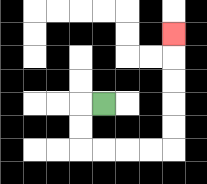{'start': '[4, 4]', 'end': '[7, 1]', 'path_directions': 'L,D,D,R,R,R,R,U,U,U,U,U', 'path_coordinates': '[[4, 4], [3, 4], [3, 5], [3, 6], [4, 6], [5, 6], [6, 6], [7, 6], [7, 5], [7, 4], [7, 3], [7, 2], [7, 1]]'}